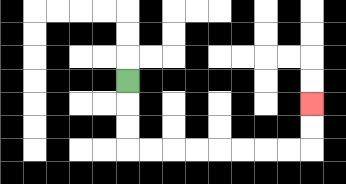{'start': '[5, 3]', 'end': '[13, 4]', 'path_directions': 'D,D,D,R,R,R,R,R,R,R,R,U,U', 'path_coordinates': '[[5, 3], [5, 4], [5, 5], [5, 6], [6, 6], [7, 6], [8, 6], [9, 6], [10, 6], [11, 6], [12, 6], [13, 6], [13, 5], [13, 4]]'}